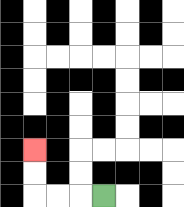{'start': '[4, 8]', 'end': '[1, 6]', 'path_directions': 'L,L,L,U,U', 'path_coordinates': '[[4, 8], [3, 8], [2, 8], [1, 8], [1, 7], [1, 6]]'}